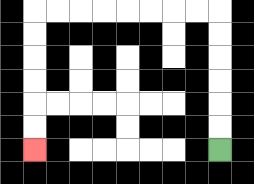{'start': '[9, 6]', 'end': '[1, 6]', 'path_directions': 'U,U,U,U,U,U,L,L,L,L,L,L,L,L,D,D,D,D,D,D', 'path_coordinates': '[[9, 6], [9, 5], [9, 4], [9, 3], [9, 2], [9, 1], [9, 0], [8, 0], [7, 0], [6, 0], [5, 0], [4, 0], [3, 0], [2, 0], [1, 0], [1, 1], [1, 2], [1, 3], [1, 4], [1, 5], [1, 6]]'}